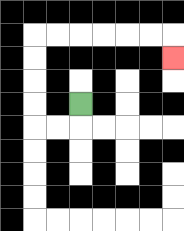{'start': '[3, 4]', 'end': '[7, 2]', 'path_directions': 'D,L,L,U,U,U,U,R,R,R,R,R,R,D', 'path_coordinates': '[[3, 4], [3, 5], [2, 5], [1, 5], [1, 4], [1, 3], [1, 2], [1, 1], [2, 1], [3, 1], [4, 1], [5, 1], [6, 1], [7, 1], [7, 2]]'}